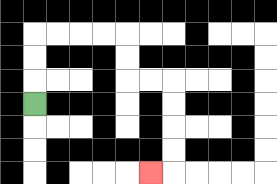{'start': '[1, 4]', 'end': '[6, 7]', 'path_directions': 'U,U,U,R,R,R,R,D,D,R,R,D,D,D,D,L', 'path_coordinates': '[[1, 4], [1, 3], [1, 2], [1, 1], [2, 1], [3, 1], [4, 1], [5, 1], [5, 2], [5, 3], [6, 3], [7, 3], [7, 4], [7, 5], [7, 6], [7, 7], [6, 7]]'}